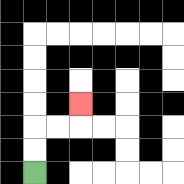{'start': '[1, 7]', 'end': '[3, 4]', 'path_directions': 'U,U,R,R,U', 'path_coordinates': '[[1, 7], [1, 6], [1, 5], [2, 5], [3, 5], [3, 4]]'}